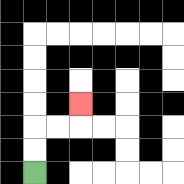{'start': '[1, 7]', 'end': '[3, 4]', 'path_directions': 'U,U,R,R,U', 'path_coordinates': '[[1, 7], [1, 6], [1, 5], [2, 5], [3, 5], [3, 4]]'}